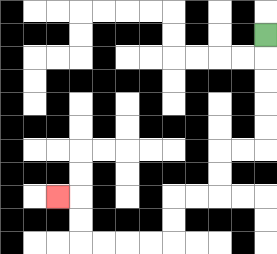{'start': '[11, 1]', 'end': '[2, 8]', 'path_directions': 'D,D,D,D,D,L,L,D,D,L,L,D,D,L,L,L,L,U,U,L', 'path_coordinates': '[[11, 1], [11, 2], [11, 3], [11, 4], [11, 5], [11, 6], [10, 6], [9, 6], [9, 7], [9, 8], [8, 8], [7, 8], [7, 9], [7, 10], [6, 10], [5, 10], [4, 10], [3, 10], [3, 9], [3, 8], [2, 8]]'}